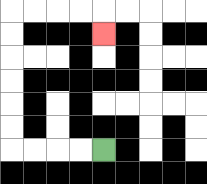{'start': '[4, 6]', 'end': '[4, 1]', 'path_directions': 'L,L,L,L,U,U,U,U,U,U,R,R,R,R,D', 'path_coordinates': '[[4, 6], [3, 6], [2, 6], [1, 6], [0, 6], [0, 5], [0, 4], [0, 3], [0, 2], [0, 1], [0, 0], [1, 0], [2, 0], [3, 0], [4, 0], [4, 1]]'}